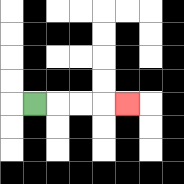{'start': '[1, 4]', 'end': '[5, 4]', 'path_directions': 'R,R,R,R', 'path_coordinates': '[[1, 4], [2, 4], [3, 4], [4, 4], [5, 4]]'}